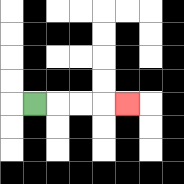{'start': '[1, 4]', 'end': '[5, 4]', 'path_directions': 'R,R,R,R', 'path_coordinates': '[[1, 4], [2, 4], [3, 4], [4, 4], [5, 4]]'}